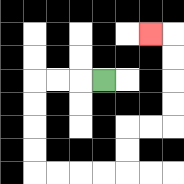{'start': '[4, 3]', 'end': '[6, 1]', 'path_directions': 'L,L,L,D,D,D,D,R,R,R,R,U,U,R,R,U,U,U,U,L', 'path_coordinates': '[[4, 3], [3, 3], [2, 3], [1, 3], [1, 4], [1, 5], [1, 6], [1, 7], [2, 7], [3, 7], [4, 7], [5, 7], [5, 6], [5, 5], [6, 5], [7, 5], [7, 4], [7, 3], [7, 2], [7, 1], [6, 1]]'}